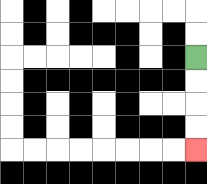{'start': '[8, 2]', 'end': '[8, 6]', 'path_directions': 'D,D,D,D', 'path_coordinates': '[[8, 2], [8, 3], [8, 4], [8, 5], [8, 6]]'}